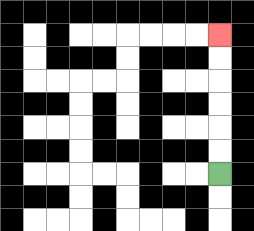{'start': '[9, 7]', 'end': '[9, 1]', 'path_directions': 'U,U,U,U,U,U', 'path_coordinates': '[[9, 7], [9, 6], [9, 5], [9, 4], [9, 3], [9, 2], [9, 1]]'}